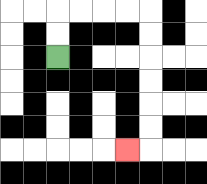{'start': '[2, 2]', 'end': '[5, 6]', 'path_directions': 'U,U,R,R,R,R,D,D,D,D,D,D,L', 'path_coordinates': '[[2, 2], [2, 1], [2, 0], [3, 0], [4, 0], [5, 0], [6, 0], [6, 1], [6, 2], [6, 3], [6, 4], [6, 5], [6, 6], [5, 6]]'}